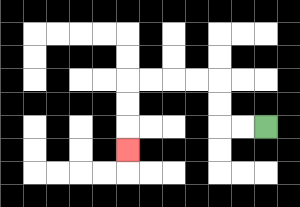{'start': '[11, 5]', 'end': '[5, 6]', 'path_directions': 'L,L,U,U,L,L,L,L,D,D,D', 'path_coordinates': '[[11, 5], [10, 5], [9, 5], [9, 4], [9, 3], [8, 3], [7, 3], [6, 3], [5, 3], [5, 4], [5, 5], [5, 6]]'}